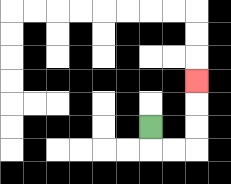{'start': '[6, 5]', 'end': '[8, 3]', 'path_directions': 'D,R,R,U,U,U', 'path_coordinates': '[[6, 5], [6, 6], [7, 6], [8, 6], [8, 5], [8, 4], [8, 3]]'}